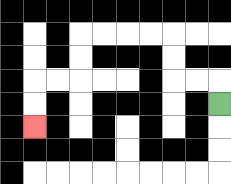{'start': '[9, 4]', 'end': '[1, 5]', 'path_directions': 'U,L,L,U,U,L,L,L,L,D,D,L,L,D,D', 'path_coordinates': '[[9, 4], [9, 3], [8, 3], [7, 3], [7, 2], [7, 1], [6, 1], [5, 1], [4, 1], [3, 1], [3, 2], [3, 3], [2, 3], [1, 3], [1, 4], [1, 5]]'}